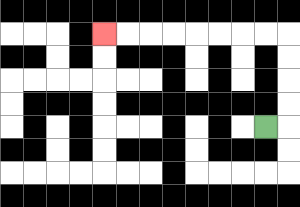{'start': '[11, 5]', 'end': '[4, 1]', 'path_directions': 'R,U,U,U,U,L,L,L,L,L,L,L,L', 'path_coordinates': '[[11, 5], [12, 5], [12, 4], [12, 3], [12, 2], [12, 1], [11, 1], [10, 1], [9, 1], [8, 1], [7, 1], [6, 1], [5, 1], [4, 1]]'}